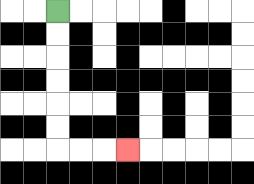{'start': '[2, 0]', 'end': '[5, 6]', 'path_directions': 'D,D,D,D,D,D,R,R,R', 'path_coordinates': '[[2, 0], [2, 1], [2, 2], [2, 3], [2, 4], [2, 5], [2, 6], [3, 6], [4, 6], [5, 6]]'}